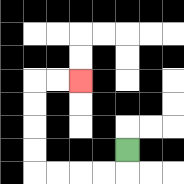{'start': '[5, 6]', 'end': '[3, 3]', 'path_directions': 'D,L,L,L,L,U,U,U,U,R,R', 'path_coordinates': '[[5, 6], [5, 7], [4, 7], [3, 7], [2, 7], [1, 7], [1, 6], [1, 5], [1, 4], [1, 3], [2, 3], [3, 3]]'}